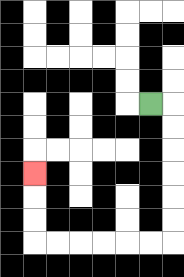{'start': '[6, 4]', 'end': '[1, 7]', 'path_directions': 'R,D,D,D,D,D,D,L,L,L,L,L,L,U,U,U', 'path_coordinates': '[[6, 4], [7, 4], [7, 5], [7, 6], [7, 7], [7, 8], [7, 9], [7, 10], [6, 10], [5, 10], [4, 10], [3, 10], [2, 10], [1, 10], [1, 9], [1, 8], [1, 7]]'}